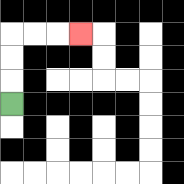{'start': '[0, 4]', 'end': '[3, 1]', 'path_directions': 'U,U,U,R,R,R', 'path_coordinates': '[[0, 4], [0, 3], [0, 2], [0, 1], [1, 1], [2, 1], [3, 1]]'}